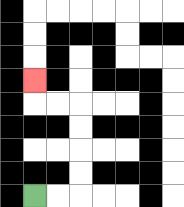{'start': '[1, 8]', 'end': '[1, 3]', 'path_directions': 'R,R,U,U,U,U,L,L,U', 'path_coordinates': '[[1, 8], [2, 8], [3, 8], [3, 7], [3, 6], [3, 5], [3, 4], [2, 4], [1, 4], [1, 3]]'}